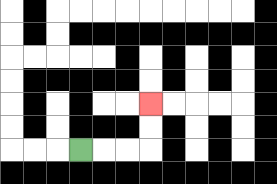{'start': '[3, 6]', 'end': '[6, 4]', 'path_directions': 'R,R,R,U,U', 'path_coordinates': '[[3, 6], [4, 6], [5, 6], [6, 6], [6, 5], [6, 4]]'}